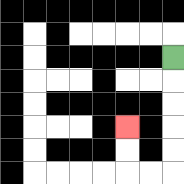{'start': '[7, 2]', 'end': '[5, 5]', 'path_directions': 'D,D,D,D,D,L,L,U,U', 'path_coordinates': '[[7, 2], [7, 3], [7, 4], [7, 5], [7, 6], [7, 7], [6, 7], [5, 7], [5, 6], [5, 5]]'}